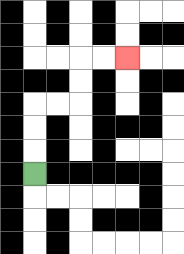{'start': '[1, 7]', 'end': '[5, 2]', 'path_directions': 'U,U,U,R,R,U,U,R,R', 'path_coordinates': '[[1, 7], [1, 6], [1, 5], [1, 4], [2, 4], [3, 4], [3, 3], [3, 2], [4, 2], [5, 2]]'}